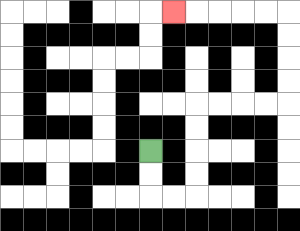{'start': '[6, 6]', 'end': '[7, 0]', 'path_directions': 'D,D,R,R,U,U,U,U,R,R,R,R,U,U,U,U,L,L,L,L,L', 'path_coordinates': '[[6, 6], [6, 7], [6, 8], [7, 8], [8, 8], [8, 7], [8, 6], [8, 5], [8, 4], [9, 4], [10, 4], [11, 4], [12, 4], [12, 3], [12, 2], [12, 1], [12, 0], [11, 0], [10, 0], [9, 0], [8, 0], [7, 0]]'}